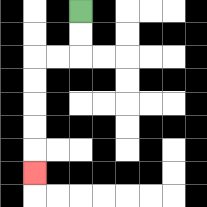{'start': '[3, 0]', 'end': '[1, 7]', 'path_directions': 'D,D,L,L,D,D,D,D,D', 'path_coordinates': '[[3, 0], [3, 1], [3, 2], [2, 2], [1, 2], [1, 3], [1, 4], [1, 5], [1, 6], [1, 7]]'}